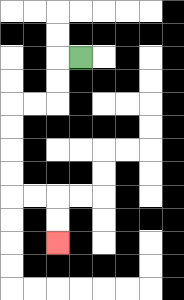{'start': '[3, 2]', 'end': '[2, 10]', 'path_directions': 'L,D,D,L,L,D,D,D,D,R,R,D,D', 'path_coordinates': '[[3, 2], [2, 2], [2, 3], [2, 4], [1, 4], [0, 4], [0, 5], [0, 6], [0, 7], [0, 8], [1, 8], [2, 8], [2, 9], [2, 10]]'}